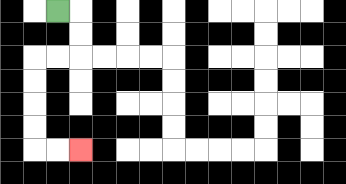{'start': '[2, 0]', 'end': '[3, 6]', 'path_directions': 'R,D,D,L,L,D,D,D,D,R,R', 'path_coordinates': '[[2, 0], [3, 0], [3, 1], [3, 2], [2, 2], [1, 2], [1, 3], [1, 4], [1, 5], [1, 6], [2, 6], [3, 6]]'}